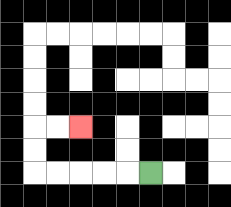{'start': '[6, 7]', 'end': '[3, 5]', 'path_directions': 'L,L,L,L,L,U,U,R,R', 'path_coordinates': '[[6, 7], [5, 7], [4, 7], [3, 7], [2, 7], [1, 7], [1, 6], [1, 5], [2, 5], [3, 5]]'}